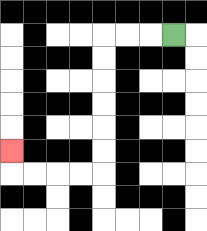{'start': '[7, 1]', 'end': '[0, 6]', 'path_directions': 'L,L,L,D,D,D,D,D,D,L,L,L,L,U', 'path_coordinates': '[[7, 1], [6, 1], [5, 1], [4, 1], [4, 2], [4, 3], [4, 4], [4, 5], [4, 6], [4, 7], [3, 7], [2, 7], [1, 7], [0, 7], [0, 6]]'}